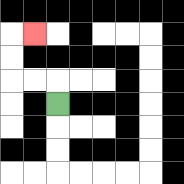{'start': '[2, 4]', 'end': '[1, 1]', 'path_directions': 'U,L,L,U,U,R', 'path_coordinates': '[[2, 4], [2, 3], [1, 3], [0, 3], [0, 2], [0, 1], [1, 1]]'}